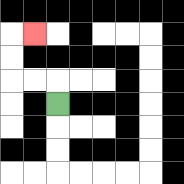{'start': '[2, 4]', 'end': '[1, 1]', 'path_directions': 'U,L,L,U,U,R', 'path_coordinates': '[[2, 4], [2, 3], [1, 3], [0, 3], [0, 2], [0, 1], [1, 1]]'}